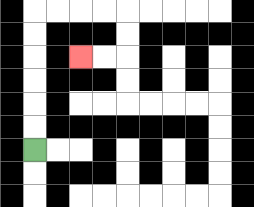{'start': '[1, 6]', 'end': '[3, 2]', 'path_directions': 'U,U,U,U,U,U,R,R,R,R,D,D,L,L', 'path_coordinates': '[[1, 6], [1, 5], [1, 4], [1, 3], [1, 2], [1, 1], [1, 0], [2, 0], [3, 0], [4, 0], [5, 0], [5, 1], [5, 2], [4, 2], [3, 2]]'}